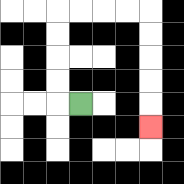{'start': '[3, 4]', 'end': '[6, 5]', 'path_directions': 'L,U,U,U,U,R,R,R,R,D,D,D,D,D', 'path_coordinates': '[[3, 4], [2, 4], [2, 3], [2, 2], [2, 1], [2, 0], [3, 0], [4, 0], [5, 0], [6, 0], [6, 1], [6, 2], [6, 3], [6, 4], [6, 5]]'}